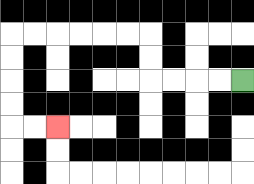{'start': '[10, 3]', 'end': '[2, 5]', 'path_directions': 'L,L,L,L,U,U,L,L,L,L,L,L,D,D,D,D,R,R', 'path_coordinates': '[[10, 3], [9, 3], [8, 3], [7, 3], [6, 3], [6, 2], [6, 1], [5, 1], [4, 1], [3, 1], [2, 1], [1, 1], [0, 1], [0, 2], [0, 3], [0, 4], [0, 5], [1, 5], [2, 5]]'}